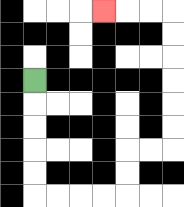{'start': '[1, 3]', 'end': '[4, 0]', 'path_directions': 'D,D,D,D,D,R,R,R,R,U,U,R,R,U,U,U,U,U,U,L,L,L', 'path_coordinates': '[[1, 3], [1, 4], [1, 5], [1, 6], [1, 7], [1, 8], [2, 8], [3, 8], [4, 8], [5, 8], [5, 7], [5, 6], [6, 6], [7, 6], [7, 5], [7, 4], [7, 3], [7, 2], [7, 1], [7, 0], [6, 0], [5, 0], [4, 0]]'}